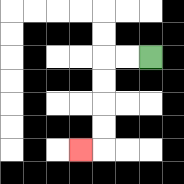{'start': '[6, 2]', 'end': '[3, 6]', 'path_directions': 'L,L,D,D,D,D,L', 'path_coordinates': '[[6, 2], [5, 2], [4, 2], [4, 3], [4, 4], [4, 5], [4, 6], [3, 6]]'}